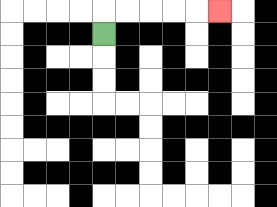{'start': '[4, 1]', 'end': '[9, 0]', 'path_directions': 'U,R,R,R,R,R', 'path_coordinates': '[[4, 1], [4, 0], [5, 0], [6, 0], [7, 0], [8, 0], [9, 0]]'}